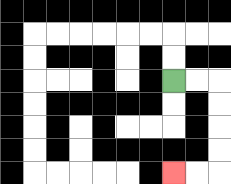{'start': '[7, 3]', 'end': '[7, 7]', 'path_directions': 'R,R,D,D,D,D,L,L', 'path_coordinates': '[[7, 3], [8, 3], [9, 3], [9, 4], [9, 5], [9, 6], [9, 7], [8, 7], [7, 7]]'}